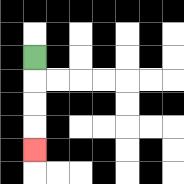{'start': '[1, 2]', 'end': '[1, 6]', 'path_directions': 'D,D,D,D', 'path_coordinates': '[[1, 2], [1, 3], [1, 4], [1, 5], [1, 6]]'}